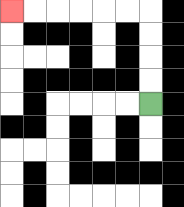{'start': '[6, 4]', 'end': '[0, 0]', 'path_directions': 'U,U,U,U,L,L,L,L,L,L', 'path_coordinates': '[[6, 4], [6, 3], [6, 2], [6, 1], [6, 0], [5, 0], [4, 0], [3, 0], [2, 0], [1, 0], [0, 0]]'}